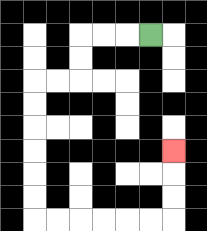{'start': '[6, 1]', 'end': '[7, 6]', 'path_directions': 'L,L,L,D,D,L,L,D,D,D,D,D,D,R,R,R,R,R,R,U,U,U', 'path_coordinates': '[[6, 1], [5, 1], [4, 1], [3, 1], [3, 2], [3, 3], [2, 3], [1, 3], [1, 4], [1, 5], [1, 6], [1, 7], [1, 8], [1, 9], [2, 9], [3, 9], [4, 9], [5, 9], [6, 9], [7, 9], [7, 8], [7, 7], [7, 6]]'}